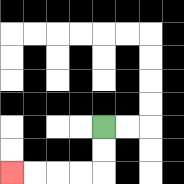{'start': '[4, 5]', 'end': '[0, 7]', 'path_directions': 'D,D,L,L,L,L', 'path_coordinates': '[[4, 5], [4, 6], [4, 7], [3, 7], [2, 7], [1, 7], [0, 7]]'}